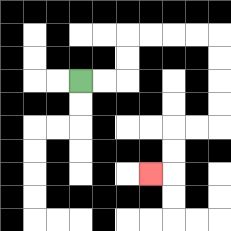{'start': '[3, 3]', 'end': '[6, 7]', 'path_directions': 'R,R,U,U,R,R,R,R,D,D,D,D,L,L,D,D,L', 'path_coordinates': '[[3, 3], [4, 3], [5, 3], [5, 2], [5, 1], [6, 1], [7, 1], [8, 1], [9, 1], [9, 2], [9, 3], [9, 4], [9, 5], [8, 5], [7, 5], [7, 6], [7, 7], [6, 7]]'}